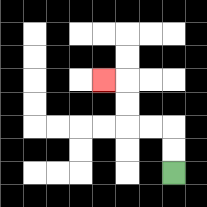{'start': '[7, 7]', 'end': '[4, 3]', 'path_directions': 'U,U,L,L,U,U,L', 'path_coordinates': '[[7, 7], [7, 6], [7, 5], [6, 5], [5, 5], [5, 4], [5, 3], [4, 3]]'}